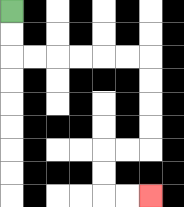{'start': '[0, 0]', 'end': '[6, 8]', 'path_directions': 'D,D,R,R,R,R,R,R,D,D,D,D,L,L,D,D,R,R', 'path_coordinates': '[[0, 0], [0, 1], [0, 2], [1, 2], [2, 2], [3, 2], [4, 2], [5, 2], [6, 2], [6, 3], [6, 4], [6, 5], [6, 6], [5, 6], [4, 6], [4, 7], [4, 8], [5, 8], [6, 8]]'}